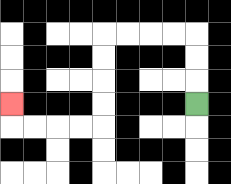{'start': '[8, 4]', 'end': '[0, 4]', 'path_directions': 'U,U,U,L,L,L,L,D,D,D,D,L,L,L,L,U', 'path_coordinates': '[[8, 4], [8, 3], [8, 2], [8, 1], [7, 1], [6, 1], [5, 1], [4, 1], [4, 2], [4, 3], [4, 4], [4, 5], [3, 5], [2, 5], [1, 5], [0, 5], [0, 4]]'}